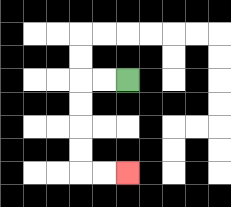{'start': '[5, 3]', 'end': '[5, 7]', 'path_directions': 'L,L,D,D,D,D,R,R', 'path_coordinates': '[[5, 3], [4, 3], [3, 3], [3, 4], [3, 5], [3, 6], [3, 7], [4, 7], [5, 7]]'}